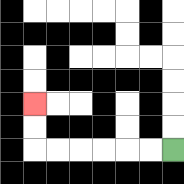{'start': '[7, 6]', 'end': '[1, 4]', 'path_directions': 'L,L,L,L,L,L,U,U', 'path_coordinates': '[[7, 6], [6, 6], [5, 6], [4, 6], [3, 6], [2, 6], [1, 6], [1, 5], [1, 4]]'}